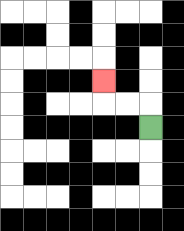{'start': '[6, 5]', 'end': '[4, 3]', 'path_directions': 'U,L,L,U', 'path_coordinates': '[[6, 5], [6, 4], [5, 4], [4, 4], [4, 3]]'}